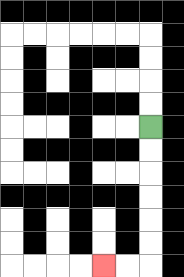{'start': '[6, 5]', 'end': '[4, 11]', 'path_directions': 'D,D,D,D,D,D,L,L', 'path_coordinates': '[[6, 5], [6, 6], [6, 7], [6, 8], [6, 9], [6, 10], [6, 11], [5, 11], [4, 11]]'}